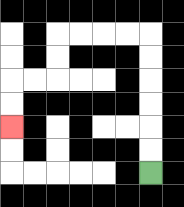{'start': '[6, 7]', 'end': '[0, 5]', 'path_directions': 'U,U,U,U,U,U,L,L,L,L,D,D,L,L,D,D', 'path_coordinates': '[[6, 7], [6, 6], [6, 5], [6, 4], [6, 3], [6, 2], [6, 1], [5, 1], [4, 1], [3, 1], [2, 1], [2, 2], [2, 3], [1, 3], [0, 3], [0, 4], [0, 5]]'}